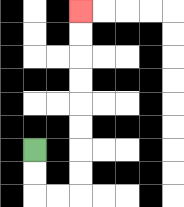{'start': '[1, 6]', 'end': '[3, 0]', 'path_directions': 'D,D,R,R,U,U,U,U,U,U,U,U', 'path_coordinates': '[[1, 6], [1, 7], [1, 8], [2, 8], [3, 8], [3, 7], [3, 6], [3, 5], [3, 4], [3, 3], [3, 2], [3, 1], [3, 0]]'}